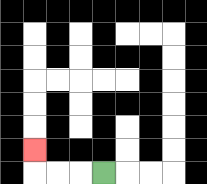{'start': '[4, 7]', 'end': '[1, 6]', 'path_directions': 'L,L,L,U', 'path_coordinates': '[[4, 7], [3, 7], [2, 7], [1, 7], [1, 6]]'}